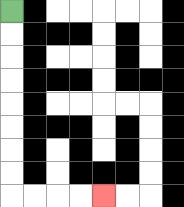{'start': '[0, 0]', 'end': '[4, 8]', 'path_directions': 'D,D,D,D,D,D,D,D,R,R,R,R', 'path_coordinates': '[[0, 0], [0, 1], [0, 2], [0, 3], [0, 4], [0, 5], [0, 6], [0, 7], [0, 8], [1, 8], [2, 8], [3, 8], [4, 8]]'}